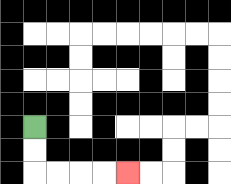{'start': '[1, 5]', 'end': '[5, 7]', 'path_directions': 'D,D,R,R,R,R', 'path_coordinates': '[[1, 5], [1, 6], [1, 7], [2, 7], [3, 7], [4, 7], [5, 7]]'}